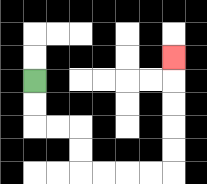{'start': '[1, 3]', 'end': '[7, 2]', 'path_directions': 'D,D,R,R,D,D,R,R,R,R,U,U,U,U,U', 'path_coordinates': '[[1, 3], [1, 4], [1, 5], [2, 5], [3, 5], [3, 6], [3, 7], [4, 7], [5, 7], [6, 7], [7, 7], [7, 6], [7, 5], [7, 4], [7, 3], [7, 2]]'}